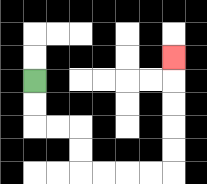{'start': '[1, 3]', 'end': '[7, 2]', 'path_directions': 'D,D,R,R,D,D,R,R,R,R,U,U,U,U,U', 'path_coordinates': '[[1, 3], [1, 4], [1, 5], [2, 5], [3, 5], [3, 6], [3, 7], [4, 7], [5, 7], [6, 7], [7, 7], [7, 6], [7, 5], [7, 4], [7, 3], [7, 2]]'}